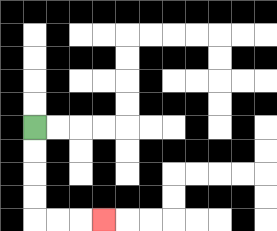{'start': '[1, 5]', 'end': '[4, 9]', 'path_directions': 'D,D,D,D,R,R,R', 'path_coordinates': '[[1, 5], [1, 6], [1, 7], [1, 8], [1, 9], [2, 9], [3, 9], [4, 9]]'}